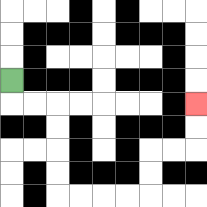{'start': '[0, 3]', 'end': '[8, 4]', 'path_directions': 'D,R,R,D,D,D,D,R,R,R,R,U,U,R,R,U,U', 'path_coordinates': '[[0, 3], [0, 4], [1, 4], [2, 4], [2, 5], [2, 6], [2, 7], [2, 8], [3, 8], [4, 8], [5, 8], [6, 8], [6, 7], [6, 6], [7, 6], [8, 6], [8, 5], [8, 4]]'}